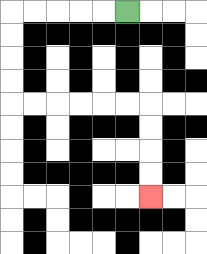{'start': '[5, 0]', 'end': '[6, 8]', 'path_directions': 'L,L,L,L,L,D,D,D,D,R,R,R,R,R,R,D,D,D,D', 'path_coordinates': '[[5, 0], [4, 0], [3, 0], [2, 0], [1, 0], [0, 0], [0, 1], [0, 2], [0, 3], [0, 4], [1, 4], [2, 4], [3, 4], [4, 4], [5, 4], [6, 4], [6, 5], [6, 6], [6, 7], [6, 8]]'}